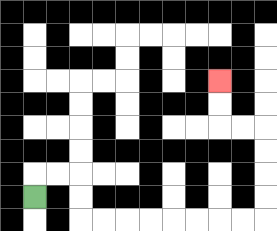{'start': '[1, 8]', 'end': '[9, 3]', 'path_directions': 'U,R,R,D,D,R,R,R,R,R,R,R,R,U,U,U,U,L,L,U,U', 'path_coordinates': '[[1, 8], [1, 7], [2, 7], [3, 7], [3, 8], [3, 9], [4, 9], [5, 9], [6, 9], [7, 9], [8, 9], [9, 9], [10, 9], [11, 9], [11, 8], [11, 7], [11, 6], [11, 5], [10, 5], [9, 5], [9, 4], [9, 3]]'}